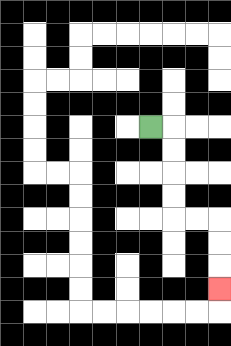{'start': '[6, 5]', 'end': '[9, 12]', 'path_directions': 'R,D,D,D,D,R,R,D,D,D', 'path_coordinates': '[[6, 5], [7, 5], [7, 6], [7, 7], [7, 8], [7, 9], [8, 9], [9, 9], [9, 10], [9, 11], [9, 12]]'}